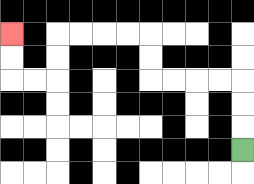{'start': '[10, 6]', 'end': '[0, 1]', 'path_directions': 'U,U,U,L,L,L,L,U,U,L,L,L,L,D,D,L,L,U,U', 'path_coordinates': '[[10, 6], [10, 5], [10, 4], [10, 3], [9, 3], [8, 3], [7, 3], [6, 3], [6, 2], [6, 1], [5, 1], [4, 1], [3, 1], [2, 1], [2, 2], [2, 3], [1, 3], [0, 3], [0, 2], [0, 1]]'}